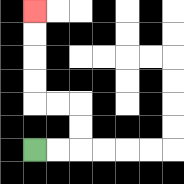{'start': '[1, 6]', 'end': '[1, 0]', 'path_directions': 'R,R,U,U,L,L,U,U,U,U', 'path_coordinates': '[[1, 6], [2, 6], [3, 6], [3, 5], [3, 4], [2, 4], [1, 4], [1, 3], [1, 2], [1, 1], [1, 0]]'}